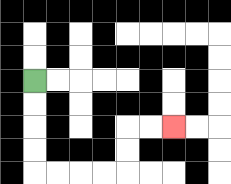{'start': '[1, 3]', 'end': '[7, 5]', 'path_directions': 'D,D,D,D,R,R,R,R,U,U,R,R', 'path_coordinates': '[[1, 3], [1, 4], [1, 5], [1, 6], [1, 7], [2, 7], [3, 7], [4, 7], [5, 7], [5, 6], [5, 5], [6, 5], [7, 5]]'}